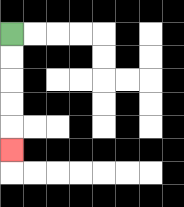{'start': '[0, 1]', 'end': '[0, 6]', 'path_directions': 'D,D,D,D,D', 'path_coordinates': '[[0, 1], [0, 2], [0, 3], [0, 4], [0, 5], [0, 6]]'}